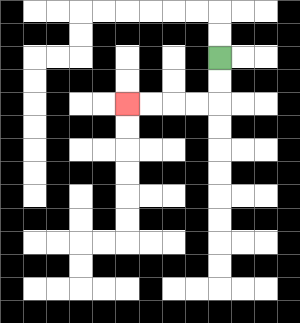{'start': '[9, 2]', 'end': '[5, 4]', 'path_directions': 'D,D,L,L,L,L', 'path_coordinates': '[[9, 2], [9, 3], [9, 4], [8, 4], [7, 4], [6, 4], [5, 4]]'}